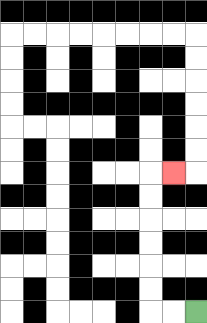{'start': '[8, 13]', 'end': '[7, 7]', 'path_directions': 'L,L,U,U,U,U,U,U,R', 'path_coordinates': '[[8, 13], [7, 13], [6, 13], [6, 12], [6, 11], [6, 10], [6, 9], [6, 8], [6, 7], [7, 7]]'}